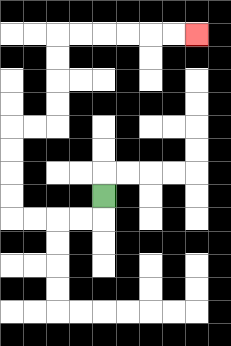{'start': '[4, 8]', 'end': '[8, 1]', 'path_directions': 'D,L,L,L,L,U,U,U,U,R,R,U,U,U,U,R,R,R,R,R,R', 'path_coordinates': '[[4, 8], [4, 9], [3, 9], [2, 9], [1, 9], [0, 9], [0, 8], [0, 7], [0, 6], [0, 5], [1, 5], [2, 5], [2, 4], [2, 3], [2, 2], [2, 1], [3, 1], [4, 1], [5, 1], [6, 1], [7, 1], [8, 1]]'}